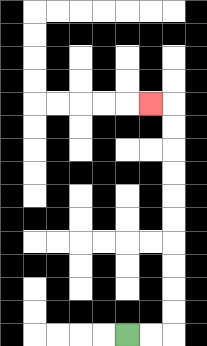{'start': '[5, 14]', 'end': '[6, 4]', 'path_directions': 'R,R,U,U,U,U,U,U,U,U,U,U,L', 'path_coordinates': '[[5, 14], [6, 14], [7, 14], [7, 13], [7, 12], [7, 11], [7, 10], [7, 9], [7, 8], [7, 7], [7, 6], [7, 5], [7, 4], [6, 4]]'}